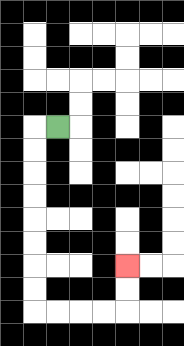{'start': '[2, 5]', 'end': '[5, 11]', 'path_directions': 'L,D,D,D,D,D,D,D,D,R,R,R,R,U,U', 'path_coordinates': '[[2, 5], [1, 5], [1, 6], [1, 7], [1, 8], [1, 9], [1, 10], [1, 11], [1, 12], [1, 13], [2, 13], [3, 13], [4, 13], [5, 13], [5, 12], [5, 11]]'}